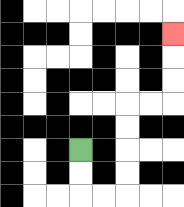{'start': '[3, 6]', 'end': '[7, 1]', 'path_directions': 'D,D,R,R,U,U,U,U,R,R,U,U,U', 'path_coordinates': '[[3, 6], [3, 7], [3, 8], [4, 8], [5, 8], [5, 7], [5, 6], [5, 5], [5, 4], [6, 4], [7, 4], [7, 3], [7, 2], [7, 1]]'}